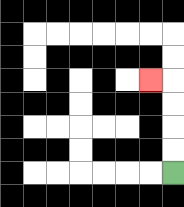{'start': '[7, 7]', 'end': '[6, 3]', 'path_directions': 'U,U,U,U,L', 'path_coordinates': '[[7, 7], [7, 6], [7, 5], [7, 4], [7, 3], [6, 3]]'}